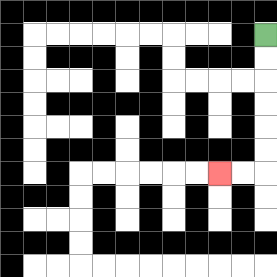{'start': '[11, 1]', 'end': '[9, 7]', 'path_directions': 'D,D,D,D,D,D,L,L', 'path_coordinates': '[[11, 1], [11, 2], [11, 3], [11, 4], [11, 5], [11, 6], [11, 7], [10, 7], [9, 7]]'}